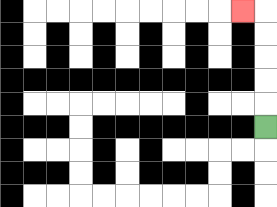{'start': '[11, 5]', 'end': '[10, 0]', 'path_directions': 'U,U,U,U,U,L', 'path_coordinates': '[[11, 5], [11, 4], [11, 3], [11, 2], [11, 1], [11, 0], [10, 0]]'}